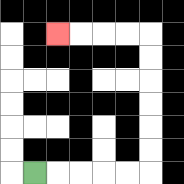{'start': '[1, 7]', 'end': '[2, 1]', 'path_directions': 'R,R,R,R,R,U,U,U,U,U,U,L,L,L,L', 'path_coordinates': '[[1, 7], [2, 7], [3, 7], [4, 7], [5, 7], [6, 7], [6, 6], [6, 5], [6, 4], [6, 3], [6, 2], [6, 1], [5, 1], [4, 1], [3, 1], [2, 1]]'}